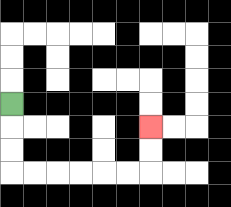{'start': '[0, 4]', 'end': '[6, 5]', 'path_directions': 'D,D,D,R,R,R,R,R,R,U,U', 'path_coordinates': '[[0, 4], [0, 5], [0, 6], [0, 7], [1, 7], [2, 7], [3, 7], [4, 7], [5, 7], [6, 7], [6, 6], [6, 5]]'}